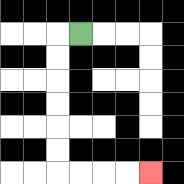{'start': '[3, 1]', 'end': '[6, 7]', 'path_directions': 'L,D,D,D,D,D,D,R,R,R,R', 'path_coordinates': '[[3, 1], [2, 1], [2, 2], [2, 3], [2, 4], [2, 5], [2, 6], [2, 7], [3, 7], [4, 7], [5, 7], [6, 7]]'}